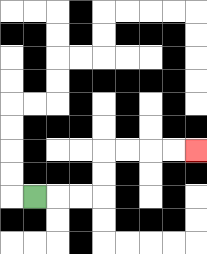{'start': '[1, 8]', 'end': '[8, 6]', 'path_directions': 'R,R,R,U,U,R,R,R,R', 'path_coordinates': '[[1, 8], [2, 8], [3, 8], [4, 8], [4, 7], [4, 6], [5, 6], [6, 6], [7, 6], [8, 6]]'}